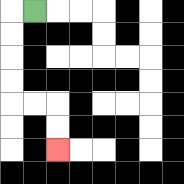{'start': '[1, 0]', 'end': '[2, 6]', 'path_directions': 'L,D,D,D,D,R,R,D,D', 'path_coordinates': '[[1, 0], [0, 0], [0, 1], [0, 2], [0, 3], [0, 4], [1, 4], [2, 4], [2, 5], [2, 6]]'}